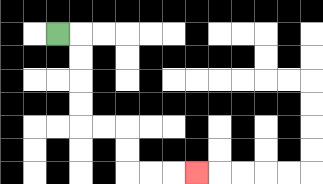{'start': '[2, 1]', 'end': '[8, 7]', 'path_directions': 'R,D,D,D,D,R,R,D,D,R,R,R', 'path_coordinates': '[[2, 1], [3, 1], [3, 2], [3, 3], [3, 4], [3, 5], [4, 5], [5, 5], [5, 6], [5, 7], [6, 7], [7, 7], [8, 7]]'}